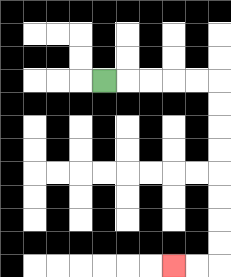{'start': '[4, 3]', 'end': '[7, 11]', 'path_directions': 'R,R,R,R,R,D,D,D,D,D,D,D,D,L,L', 'path_coordinates': '[[4, 3], [5, 3], [6, 3], [7, 3], [8, 3], [9, 3], [9, 4], [9, 5], [9, 6], [9, 7], [9, 8], [9, 9], [9, 10], [9, 11], [8, 11], [7, 11]]'}